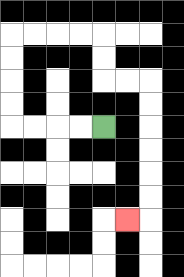{'start': '[4, 5]', 'end': '[5, 9]', 'path_directions': 'L,L,L,L,U,U,U,U,R,R,R,R,D,D,R,R,D,D,D,D,D,D,L', 'path_coordinates': '[[4, 5], [3, 5], [2, 5], [1, 5], [0, 5], [0, 4], [0, 3], [0, 2], [0, 1], [1, 1], [2, 1], [3, 1], [4, 1], [4, 2], [4, 3], [5, 3], [6, 3], [6, 4], [6, 5], [6, 6], [6, 7], [6, 8], [6, 9], [5, 9]]'}